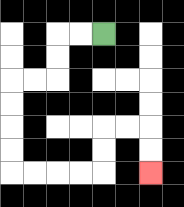{'start': '[4, 1]', 'end': '[6, 7]', 'path_directions': 'L,L,D,D,L,L,D,D,D,D,R,R,R,R,U,U,R,R,D,D', 'path_coordinates': '[[4, 1], [3, 1], [2, 1], [2, 2], [2, 3], [1, 3], [0, 3], [0, 4], [0, 5], [0, 6], [0, 7], [1, 7], [2, 7], [3, 7], [4, 7], [4, 6], [4, 5], [5, 5], [6, 5], [6, 6], [6, 7]]'}